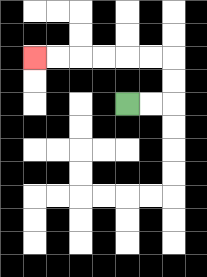{'start': '[5, 4]', 'end': '[1, 2]', 'path_directions': 'R,R,U,U,L,L,L,L,L,L', 'path_coordinates': '[[5, 4], [6, 4], [7, 4], [7, 3], [7, 2], [6, 2], [5, 2], [4, 2], [3, 2], [2, 2], [1, 2]]'}